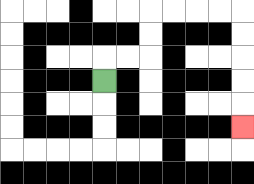{'start': '[4, 3]', 'end': '[10, 5]', 'path_directions': 'U,R,R,U,U,R,R,R,R,D,D,D,D,D', 'path_coordinates': '[[4, 3], [4, 2], [5, 2], [6, 2], [6, 1], [6, 0], [7, 0], [8, 0], [9, 0], [10, 0], [10, 1], [10, 2], [10, 3], [10, 4], [10, 5]]'}